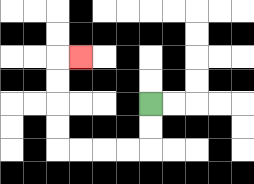{'start': '[6, 4]', 'end': '[3, 2]', 'path_directions': 'D,D,L,L,L,L,U,U,U,U,R', 'path_coordinates': '[[6, 4], [6, 5], [6, 6], [5, 6], [4, 6], [3, 6], [2, 6], [2, 5], [2, 4], [2, 3], [2, 2], [3, 2]]'}